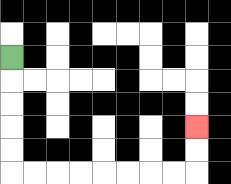{'start': '[0, 2]', 'end': '[8, 5]', 'path_directions': 'D,D,D,D,D,R,R,R,R,R,R,R,R,U,U', 'path_coordinates': '[[0, 2], [0, 3], [0, 4], [0, 5], [0, 6], [0, 7], [1, 7], [2, 7], [3, 7], [4, 7], [5, 7], [6, 7], [7, 7], [8, 7], [8, 6], [8, 5]]'}